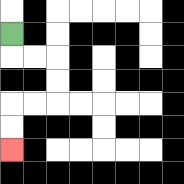{'start': '[0, 1]', 'end': '[0, 6]', 'path_directions': 'D,R,R,D,D,L,L,D,D', 'path_coordinates': '[[0, 1], [0, 2], [1, 2], [2, 2], [2, 3], [2, 4], [1, 4], [0, 4], [0, 5], [0, 6]]'}